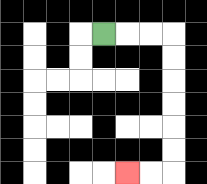{'start': '[4, 1]', 'end': '[5, 7]', 'path_directions': 'R,R,R,D,D,D,D,D,D,L,L', 'path_coordinates': '[[4, 1], [5, 1], [6, 1], [7, 1], [7, 2], [7, 3], [7, 4], [7, 5], [7, 6], [7, 7], [6, 7], [5, 7]]'}